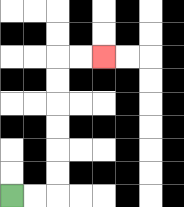{'start': '[0, 8]', 'end': '[4, 2]', 'path_directions': 'R,R,U,U,U,U,U,U,R,R', 'path_coordinates': '[[0, 8], [1, 8], [2, 8], [2, 7], [2, 6], [2, 5], [2, 4], [2, 3], [2, 2], [3, 2], [4, 2]]'}